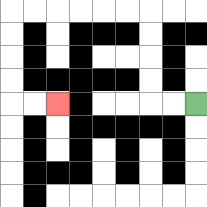{'start': '[8, 4]', 'end': '[2, 4]', 'path_directions': 'L,L,U,U,U,U,L,L,L,L,L,L,D,D,D,D,R,R', 'path_coordinates': '[[8, 4], [7, 4], [6, 4], [6, 3], [6, 2], [6, 1], [6, 0], [5, 0], [4, 0], [3, 0], [2, 0], [1, 0], [0, 0], [0, 1], [0, 2], [0, 3], [0, 4], [1, 4], [2, 4]]'}